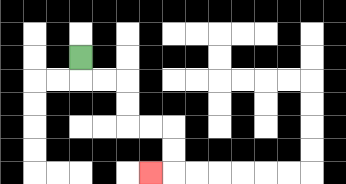{'start': '[3, 2]', 'end': '[6, 7]', 'path_directions': 'D,R,R,D,D,R,R,D,D,L', 'path_coordinates': '[[3, 2], [3, 3], [4, 3], [5, 3], [5, 4], [5, 5], [6, 5], [7, 5], [7, 6], [7, 7], [6, 7]]'}